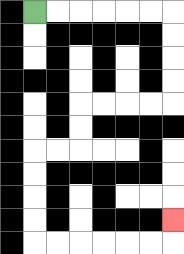{'start': '[1, 0]', 'end': '[7, 9]', 'path_directions': 'R,R,R,R,R,R,D,D,D,D,L,L,L,L,D,D,L,L,D,D,D,D,R,R,R,R,R,R,U', 'path_coordinates': '[[1, 0], [2, 0], [3, 0], [4, 0], [5, 0], [6, 0], [7, 0], [7, 1], [7, 2], [7, 3], [7, 4], [6, 4], [5, 4], [4, 4], [3, 4], [3, 5], [3, 6], [2, 6], [1, 6], [1, 7], [1, 8], [1, 9], [1, 10], [2, 10], [3, 10], [4, 10], [5, 10], [6, 10], [7, 10], [7, 9]]'}